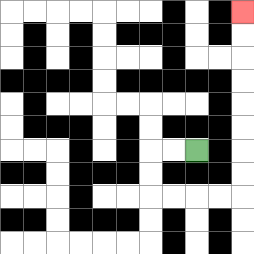{'start': '[8, 6]', 'end': '[10, 0]', 'path_directions': 'L,L,D,D,R,R,R,R,U,U,U,U,U,U,U,U', 'path_coordinates': '[[8, 6], [7, 6], [6, 6], [6, 7], [6, 8], [7, 8], [8, 8], [9, 8], [10, 8], [10, 7], [10, 6], [10, 5], [10, 4], [10, 3], [10, 2], [10, 1], [10, 0]]'}